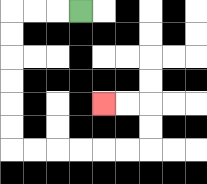{'start': '[3, 0]', 'end': '[4, 4]', 'path_directions': 'L,L,L,D,D,D,D,D,D,R,R,R,R,R,R,U,U,L,L', 'path_coordinates': '[[3, 0], [2, 0], [1, 0], [0, 0], [0, 1], [0, 2], [0, 3], [0, 4], [0, 5], [0, 6], [1, 6], [2, 6], [3, 6], [4, 6], [5, 6], [6, 6], [6, 5], [6, 4], [5, 4], [4, 4]]'}